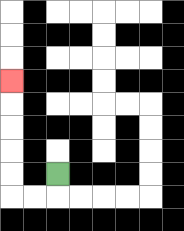{'start': '[2, 7]', 'end': '[0, 3]', 'path_directions': 'D,L,L,U,U,U,U,U', 'path_coordinates': '[[2, 7], [2, 8], [1, 8], [0, 8], [0, 7], [0, 6], [0, 5], [0, 4], [0, 3]]'}